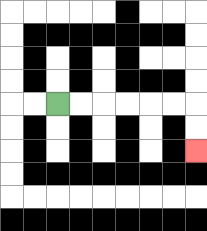{'start': '[2, 4]', 'end': '[8, 6]', 'path_directions': 'R,R,R,R,R,R,D,D', 'path_coordinates': '[[2, 4], [3, 4], [4, 4], [5, 4], [6, 4], [7, 4], [8, 4], [8, 5], [8, 6]]'}